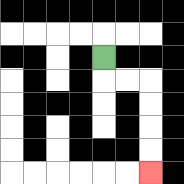{'start': '[4, 2]', 'end': '[6, 7]', 'path_directions': 'D,R,R,D,D,D,D', 'path_coordinates': '[[4, 2], [4, 3], [5, 3], [6, 3], [6, 4], [6, 5], [6, 6], [6, 7]]'}